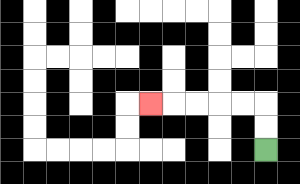{'start': '[11, 6]', 'end': '[6, 4]', 'path_directions': 'U,U,L,L,L,L,L', 'path_coordinates': '[[11, 6], [11, 5], [11, 4], [10, 4], [9, 4], [8, 4], [7, 4], [6, 4]]'}